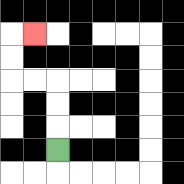{'start': '[2, 6]', 'end': '[1, 1]', 'path_directions': 'U,U,U,L,L,U,U,R', 'path_coordinates': '[[2, 6], [2, 5], [2, 4], [2, 3], [1, 3], [0, 3], [0, 2], [0, 1], [1, 1]]'}